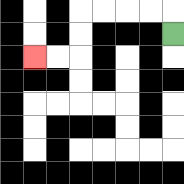{'start': '[7, 1]', 'end': '[1, 2]', 'path_directions': 'U,L,L,L,L,D,D,L,L', 'path_coordinates': '[[7, 1], [7, 0], [6, 0], [5, 0], [4, 0], [3, 0], [3, 1], [3, 2], [2, 2], [1, 2]]'}